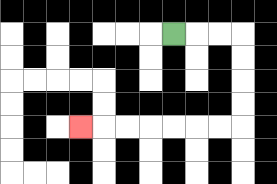{'start': '[7, 1]', 'end': '[3, 5]', 'path_directions': 'R,R,R,D,D,D,D,L,L,L,L,L,L,L', 'path_coordinates': '[[7, 1], [8, 1], [9, 1], [10, 1], [10, 2], [10, 3], [10, 4], [10, 5], [9, 5], [8, 5], [7, 5], [6, 5], [5, 5], [4, 5], [3, 5]]'}